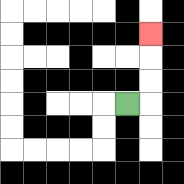{'start': '[5, 4]', 'end': '[6, 1]', 'path_directions': 'R,U,U,U', 'path_coordinates': '[[5, 4], [6, 4], [6, 3], [6, 2], [6, 1]]'}